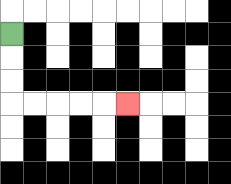{'start': '[0, 1]', 'end': '[5, 4]', 'path_directions': 'D,D,D,R,R,R,R,R', 'path_coordinates': '[[0, 1], [0, 2], [0, 3], [0, 4], [1, 4], [2, 4], [3, 4], [4, 4], [5, 4]]'}